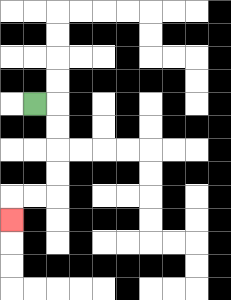{'start': '[1, 4]', 'end': '[0, 9]', 'path_directions': 'R,D,D,D,D,L,L,D', 'path_coordinates': '[[1, 4], [2, 4], [2, 5], [2, 6], [2, 7], [2, 8], [1, 8], [0, 8], [0, 9]]'}